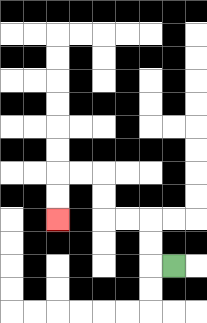{'start': '[7, 11]', 'end': '[2, 9]', 'path_directions': 'L,U,U,L,L,U,U,L,L,D,D', 'path_coordinates': '[[7, 11], [6, 11], [6, 10], [6, 9], [5, 9], [4, 9], [4, 8], [4, 7], [3, 7], [2, 7], [2, 8], [2, 9]]'}